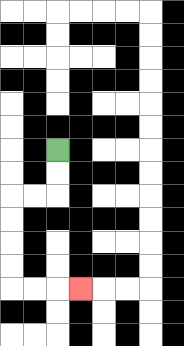{'start': '[2, 6]', 'end': '[3, 12]', 'path_directions': 'D,D,L,L,D,D,D,D,R,R,R', 'path_coordinates': '[[2, 6], [2, 7], [2, 8], [1, 8], [0, 8], [0, 9], [0, 10], [0, 11], [0, 12], [1, 12], [2, 12], [3, 12]]'}